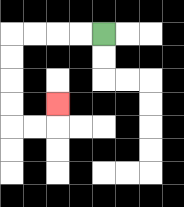{'start': '[4, 1]', 'end': '[2, 4]', 'path_directions': 'L,L,L,L,D,D,D,D,R,R,U', 'path_coordinates': '[[4, 1], [3, 1], [2, 1], [1, 1], [0, 1], [0, 2], [0, 3], [0, 4], [0, 5], [1, 5], [2, 5], [2, 4]]'}